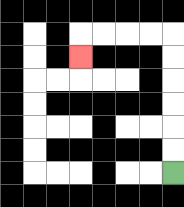{'start': '[7, 7]', 'end': '[3, 2]', 'path_directions': 'U,U,U,U,U,U,L,L,L,L,D', 'path_coordinates': '[[7, 7], [7, 6], [7, 5], [7, 4], [7, 3], [7, 2], [7, 1], [6, 1], [5, 1], [4, 1], [3, 1], [3, 2]]'}